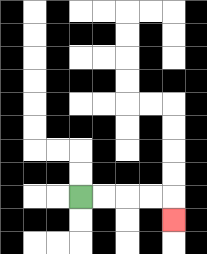{'start': '[3, 8]', 'end': '[7, 9]', 'path_directions': 'R,R,R,R,D', 'path_coordinates': '[[3, 8], [4, 8], [5, 8], [6, 8], [7, 8], [7, 9]]'}